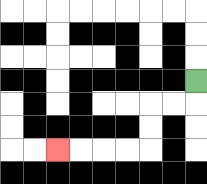{'start': '[8, 3]', 'end': '[2, 6]', 'path_directions': 'D,L,L,D,D,L,L,L,L', 'path_coordinates': '[[8, 3], [8, 4], [7, 4], [6, 4], [6, 5], [6, 6], [5, 6], [4, 6], [3, 6], [2, 6]]'}